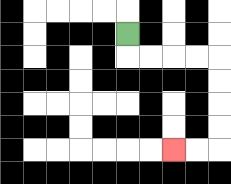{'start': '[5, 1]', 'end': '[7, 6]', 'path_directions': 'D,R,R,R,R,D,D,D,D,L,L', 'path_coordinates': '[[5, 1], [5, 2], [6, 2], [7, 2], [8, 2], [9, 2], [9, 3], [9, 4], [9, 5], [9, 6], [8, 6], [7, 6]]'}